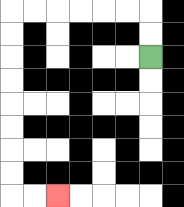{'start': '[6, 2]', 'end': '[2, 8]', 'path_directions': 'U,U,L,L,L,L,L,L,D,D,D,D,D,D,D,D,R,R', 'path_coordinates': '[[6, 2], [6, 1], [6, 0], [5, 0], [4, 0], [3, 0], [2, 0], [1, 0], [0, 0], [0, 1], [0, 2], [0, 3], [0, 4], [0, 5], [0, 6], [0, 7], [0, 8], [1, 8], [2, 8]]'}